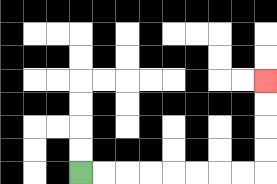{'start': '[3, 7]', 'end': '[11, 3]', 'path_directions': 'R,R,R,R,R,R,R,R,U,U,U,U', 'path_coordinates': '[[3, 7], [4, 7], [5, 7], [6, 7], [7, 7], [8, 7], [9, 7], [10, 7], [11, 7], [11, 6], [11, 5], [11, 4], [11, 3]]'}